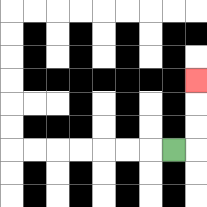{'start': '[7, 6]', 'end': '[8, 3]', 'path_directions': 'R,U,U,U', 'path_coordinates': '[[7, 6], [8, 6], [8, 5], [8, 4], [8, 3]]'}